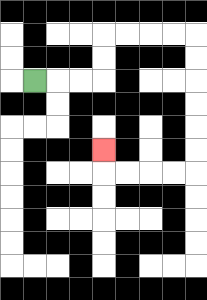{'start': '[1, 3]', 'end': '[4, 6]', 'path_directions': 'R,R,R,U,U,R,R,R,R,D,D,D,D,D,D,L,L,L,L,U', 'path_coordinates': '[[1, 3], [2, 3], [3, 3], [4, 3], [4, 2], [4, 1], [5, 1], [6, 1], [7, 1], [8, 1], [8, 2], [8, 3], [8, 4], [8, 5], [8, 6], [8, 7], [7, 7], [6, 7], [5, 7], [4, 7], [4, 6]]'}